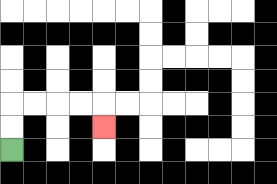{'start': '[0, 6]', 'end': '[4, 5]', 'path_directions': 'U,U,R,R,R,R,D', 'path_coordinates': '[[0, 6], [0, 5], [0, 4], [1, 4], [2, 4], [3, 4], [4, 4], [4, 5]]'}